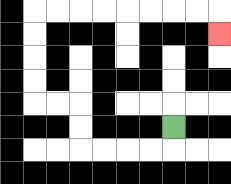{'start': '[7, 5]', 'end': '[9, 1]', 'path_directions': 'D,L,L,L,L,U,U,L,L,U,U,U,U,R,R,R,R,R,R,R,R,D', 'path_coordinates': '[[7, 5], [7, 6], [6, 6], [5, 6], [4, 6], [3, 6], [3, 5], [3, 4], [2, 4], [1, 4], [1, 3], [1, 2], [1, 1], [1, 0], [2, 0], [3, 0], [4, 0], [5, 0], [6, 0], [7, 0], [8, 0], [9, 0], [9, 1]]'}